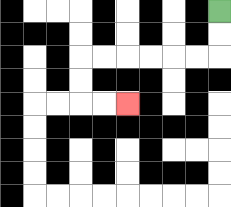{'start': '[9, 0]', 'end': '[5, 4]', 'path_directions': 'D,D,L,L,L,L,L,L,D,D,R,R', 'path_coordinates': '[[9, 0], [9, 1], [9, 2], [8, 2], [7, 2], [6, 2], [5, 2], [4, 2], [3, 2], [3, 3], [3, 4], [4, 4], [5, 4]]'}